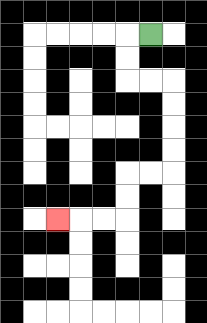{'start': '[6, 1]', 'end': '[2, 9]', 'path_directions': 'L,D,D,R,R,D,D,D,D,L,L,D,D,L,L,L', 'path_coordinates': '[[6, 1], [5, 1], [5, 2], [5, 3], [6, 3], [7, 3], [7, 4], [7, 5], [7, 6], [7, 7], [6, 7], [5, 7], [5, 8], [5, 9], [4, 9], [3, 9], [2, 9]]'}